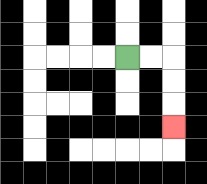{'start': '[5, 2]', 'end': '[7, 5]', 'path_directions': 'R,R,D,D,D', 'path_coordinates': '[[5, 2], [6, 2], [7, 2], [7, 3], [7, 4], [7, 5]]'}